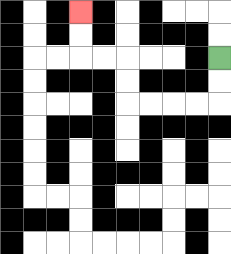{'start': '[9, 2]', 'end': '[3, 0]', 'path_directions': 'D,D,L,L,L,L,U,U,L,L,U,U', 'path_coordinates': '[[9, 2], [9, 3], [9, 4], [8, 4], [7, 4], [6, 4], [5, 4], [5, 3], [5, 2], [4, 2], [3, 2], [3, 1], [3, 0]]'}